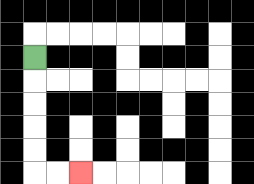{'start': '[1, 2]', 'end': '[3, 7]', 'path_directions': 'D,D,D,D,D,R,R', 'path_coordinates': '[[1, 2], [1, 3], [1, 4], [1, 5], [1, 6], [1, 7], [2, 7], [3, 7]]'}